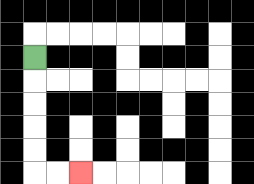{'start': '[1, 2]', 'end': '[3, 7]', 'path_directions': 'D,D,D,D,D,R,R', 'path_coordinates': '[[1, 2], [1, 3], [1, 4], [1, 5], [1, 6], [1, 7], [2, 7], [3, 7]]'}